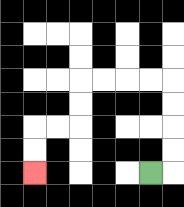{'start': '[6, 7]', 'end': '[1, 7]', 'path_directions': 'R,U,U,U,U,L,L,L,L,D,D,L,L,D,D', 'path_coordinates': '[[6, 7], [7, 7], [7, 6], [7, 5], [7, 4], [7, 3], [6, 3], [5, 3], [4, 3], [3, 3], [3, 4], [3, 5], [2, 5], [1, 5], [1, 6], [1, 7]]'}